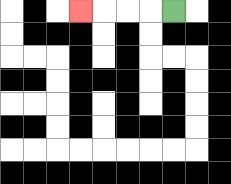{'start': '[7, 0]', 'end': '[3, 0]', 'path_directions': 'L,L,L,L', 'path_coordinates': '[[7, 0], [6, 0], [5, 0], [4, 0], [3, 0]]'}